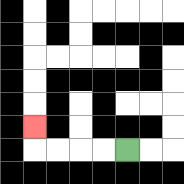{'start': '[5, 6]', 'end': '[1, 5]', 'path_directions': 'L,L,L,L,U', 'path_coordinates': '[[5, 6], [4, 6], [3, 6], [2, 6], [1, 6], [1, 5]]'}